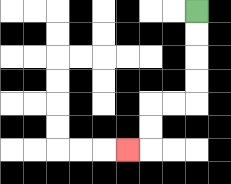{'start': '[8, 0]', 'end': '[5, 6]', 'path_directions': 'D,D,D,D,L,L,D,D,L', 'path_coordinates': '[[8, 0], [8, 1], [8, 2], [8, 3], [8, 4], [7, 4], [6, 4], [6, 5], [6, 6], [5, 6]]'}